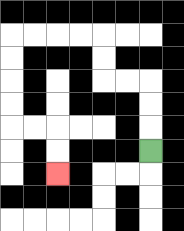{'start': '[6, 6]', 'end': '[2, 7]', 'path_directions': 'U,U,U,L,L,U,U,L,L,L,L,D,D,D,D,R,R,D,D', 'path_coordinates': '[[6, 6], [6, 5], [6, 4], [6, 3], [5, 3], [4, 3], [4, 2], [4, 1], [3, 1], [2, 1], [1, 1], [0, 1], [0, 2], [0, 3], [0, 4], [0, 5], [1, 5], [2, 5], [2, 6], [2, 7]]'}